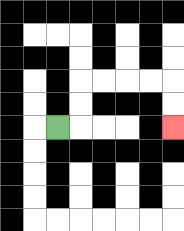{'start': '[2, 5]', 'end': '[7, 5]', 'path_directions': 'R,U,U,R,R,R,R,D,D', 'path_coordinates': '[[2, 5], [3, 5], [3, 4], [3, 3], [4, 3], [5, 3], [6, 3], [7, 3], [7, 4], [7, 5]]'}